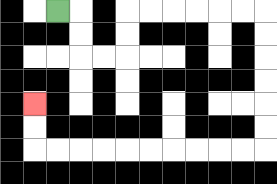{'start': '[2, 0]', 'end': '[1, 4]', 'path_directions': 'R,D,D,R,R,U,U,R,R,R,R,R,R,D,D,D,D,D,D,L,L,L,L,L,L,L,L,L,L,U,U', 'path_coordinates': '[[2, 0], [3, 0], [3, 1], [3, 2], [4, 2], [5, 2], [5, 1], [5, 0], [6, 0], [7, 0], [8, 0], [9, 0], [10, 0], [11, 0], [11, 1], [11, 2], [11, 3], [11, 4], [11, 5], [11, 6], [10, 6], [9, 6], [8, 6], [7, 6], [6, 6], [5, 6], [4, 6], [3, 6], [2, 6], [1, 6], [1, 5], [1, 4]]'}